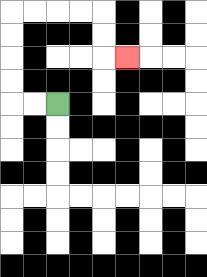{'start': '[2, 4]', 'end': '[5, 2]', 'path_directions': 'L,L,U,U,U,U,R,R,R,R,D,D,R', 'path_coordinates': '[[2, 4], [1, 4], [0, 4], [0, 3], [0, 2], [0, 1], [0, 0], [1, 0], [2, 0], [3, 0], [4, 0], [4, 1], [4, 2], [5, 2]]'}